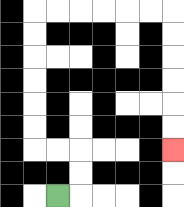{'start': '[2, 8]', 'end': '[7, 6]', 'path_directions': 'R,U,U,L,L,U,U,U,U,U,U,R,R,R,R,R,R,D,D,D,D,D,D', 'path_coordinates': '[[2, 8], [3, 8], [3, 7], [3, 6], [2, 6], [1, 6], [1, 5], [1, 4], [1, 3], [1, 2], [1, 1], [1, 0], [2, 0], [3, 0], [4, 0], [5, 0], [6, 0], [7, 0], [7, 1], [7, 2], [7, 3], [7, 4], [7, 5], [7, 6]]'}